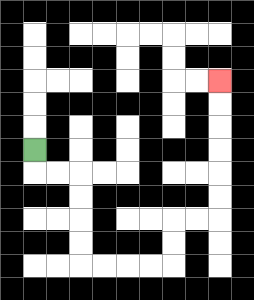{'start': '[1, 6]', 'end': '[9, 3]', 'path_directions': 'D,R,R,D,D,D,D,R,R,R,R,U,U,R,R,U,U,U,U,U,U', 'path_coordinates': '[[1, 6], [1, 7], [2, 7], [3, 7], [3, 8], [3, 9], [3, 10], [3, 11], [4, 11], [5, 11], [6, 11], [7, 11], [7, 10], [7, 9], [8, 9], [9, 9], [9, 8], [9, 7], [9, 6], [9, 5], [9, 4], [9, 3]]'}